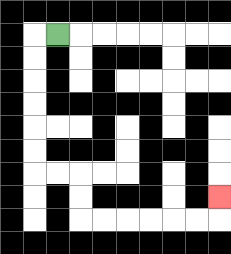{'start': '[2, 1]', 'end': '[9, 8]', 'path_directions': 'L,D,D,D,D,D,D,R,R,D,D,R,R,R,R,R,R,U', 'path_coordinates': '[[2, 1], [1, 1], [1, 2], [1, 3], [1, 4], [1, 5], [1, 6], [1, 7], [2, 7], [3, 7], [3, 8], [3, 9], [4, 9], [5, 9], [6, 9], [7, 9], [8, 9], [9, 9], [9, 8]]'}